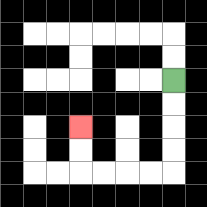{'start': '[7, 3]', 'end': '[3, 5]', 'path_directions': 'D,D,D,D,L,L,L,L,U,U', 'path_coordinates': '[[7, 3], [7, 4], [7, 5], [7, 6], [7, 7], [6, 7], [5, 7], [4, 7], [3, 7], [3, 6], [3, 5]]'}